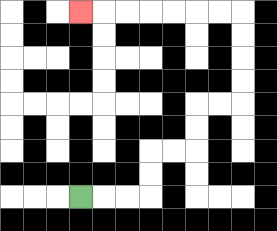{'start': '[3, 8]', 'end': '[3, 0]', 'path_directions': 'R,R,R,U,U,R,R,U,U,R,R,U,U,U,U,L,L,L,L,L,L,L', 'path_coordinates': '[[3, 8], [4, 8], [5, 8], [6, 8], [6, 7], [6, 6], [7, 6], [8, 6], [8, 5], [8, 4], [9, 4], [10, 4], [10, 3], [10, 2], [10, 1], [10, 0], [9, 0], [8, 0], [7, 0], [6, 0], [5, 0], [4, 0], [3, 0]]'}